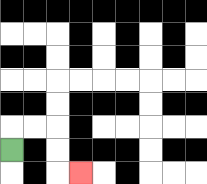{'start': '[0, 6]', 'end': '[3, 7]', 'path_directions': 'U,R,R,D,D,R', 'path_coordinates': '[[0, 6], [0, 5], [1, 5], [2, 5], [2, 6], [2, 7], [3, 7]]'}